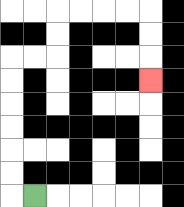{'start': '[1, 8]', 'end': '[6, 3]', 'path_directions': 'L,U,U,U,U,U,U,R,R,U,U,R,R,R,R,D,D,D', 'path_coordinates': '[[1, 8], [0, 8], [0, 7], [0, 6], [0, 5], [0, 4], [0, 3], [0, 2], [1, 2], [2, 2], [2, 1], [2, 0], [3, 0], [4, 0], [5, 0], [6, 0], [6, 1], [6, 2], [6, 3]]'}